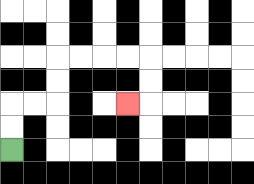{'start': '[0, 6]', 'end': '[5, 4]', 'path_directions': 'U,U,R,R,U,U,R,R,R,R,D,D,L', 'path_coordinates': '[[0, 6], [0, 5], [0, 4], [1, 4], [2, 4], [2, 3], [2, 2], [3, 2], [4, 2], [5, 2], [6, 2], [6, 3], [6, 4], [5, 4]]'}